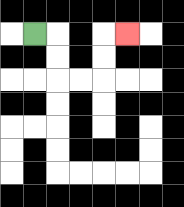{'start': '[1, 1]', 'end': '[5, 1]', 'path_directions': 'R,D,D,R,R,U,U,R', 'path_coordinates': '[[1, 1], [2, 1], [2, 2], [2, 3], [3, 3], [4, 3], [4, 2], [4, 1], [5, 1]]'}